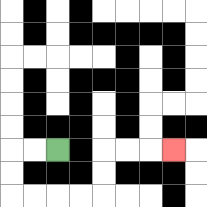{'start': '[2, 6]', 'end': '[7, 6]', 'path_directions': 'L,L,D,D,R,R,R,R,U,U,R,R,R', 'path_coordinates': '[[2, 6], [1, 6], [0, 6], [0, 7], [0, 8], [1, 8], [2, 8], [3, 8], [4, 8], [4, 7], [4, 6], [5, 6], [6, 6], [7, 6]]'}